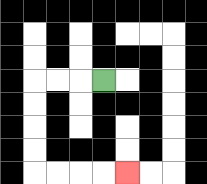{'start': '[4, 3]', 'end': '[5, 7]', 'path_directions': 'L,L,L,D,D,D,D,R,R,R,R', 'path_coordinates': '[[4, 3], [3, 3], [2, 3], [1, 3], [1, 4], [1, 5], [1, 6], [1, 7], [2, 7], [3, 7], [4, 7], [5, 7]]'}